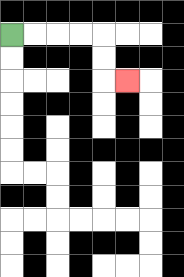{'start': '[0, 1]', 'end': '[5, 3]', 'path_directions': 'R,R,R,R,D,D,R', 'path_coordinates': '[[0, 1], [1, 1], [2, 1], [3, 1], [4, 1], [4, 2], [4, 3], [5, 3]]'}